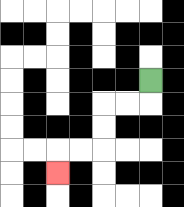{'start': '[6, 3]', 'end': '[2, 7]', 'path_directions': 'D,L,L,D,D,L,L,D', 'path_coordinates': '[[6, 3], [6, 4], [5, 4], [4, 4], [4, 5], [4, 6], [3, 6], [2, 6], [2, 7]]'}